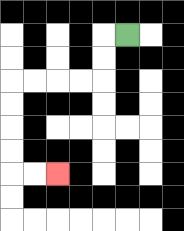{'start': '[5, 1]', 'end': '[2, 7]', 'path_directions': 'L,D,D,L,L,L,L,D,D,D,D,R,R', 'path_coordinates': '[[5, 1], [4, 1], [4, 2], [4, 3], [3, 3], [2, 3], [1, 3], [0, 3], [0, 4], [0, 5], [0, 6], [0, 7], [1, 7], [2, 7]]'}